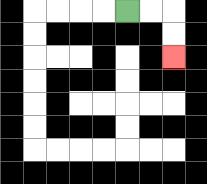{'start': '[5, 0]', 'end': '[7, 2]', 'path_directions': 'R,R,D,D', 'path_coordinates': '[[5, 0], [6, 0], [7, 0], [7, 1], [7, 2]]'}